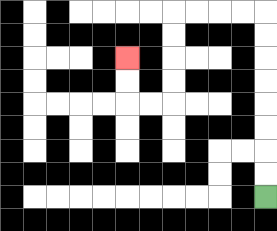{'start': '[11, 8]', 'end': '[5, 2]', 'path_directions': 'U,U,U,U,U,U,U,U,L,L,L,L,D,D,D,D,L,L,U,U', 'path_coordinates': '[[11, 8], [11, 7], [11, 6], [11, 5], [11, 4], [11, 3], [11, 2], [11, 1], [11, 0], [10, 0], [9, 0], [8, 0], [7, 0], [7, 1], [7, 2], [7, 3], [7, 4], [6, 4], [5, 4], [5, 3], [5, 2]]'}